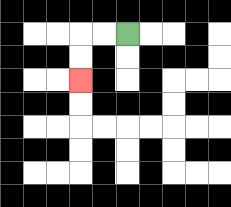{'start': '[5, 1]', 'end': '[3, 3]', 'path_directions': 'L,L,D,D', 'path_coordinates': '[[5, 1], [4, 1], [3, 1], [3, 2], [3, 3]]'}